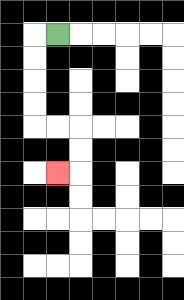{'start': '[2, 1]', 'end': '[2, 7]', 'path_directions': 'L,D,D,D,D,R,R,D,D,L', 'path_coordinates': '[[2, 1], [1, 1], [1, 2], [1, 3], [1, 4], [1, 5], [2, 5], [3, 5], [3, 6], [3, 7], [2, 7]]'}